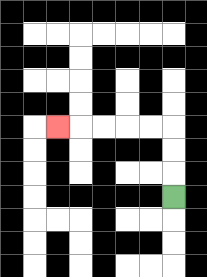{'start': '[7, 8]', 'end': '[2, 5]', 'path_directions': 'U,U,U,L,L,L,L,L', 'path_coordinates': '[[7, 8], [7, 7], [7, 6], [7, 5], [6, 5], [5, 5], [4, 5], [3, 5], [2, 5]]'}